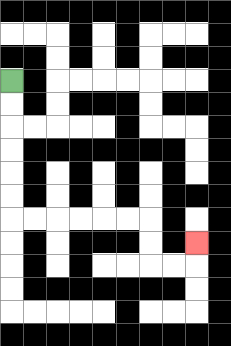{'start': '[0, 3]', 'end': '[8, 10]', 'path_directions': 'D,D,D,D,D,D,R,R,R,R,R,R,D,D,R,R,U', 'path_coordinates': '[[0, 3], [0, 4], [0, 5], [0, 6], [0, 7], [0, 8], [0, 9], [1, 9], [2, 9], [3, 9], [4, 9], [5, 9], [6, 9], [6, 10], [6, 11], [7, 11], [8, 11], [8, 10]]'}